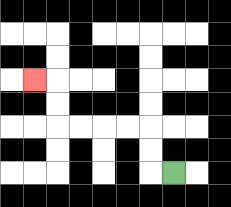{'start': '[7, 7]', 'end': '[1, 3]', 'path_directions': 'L,U,U,L,L,L,L,U,U,L', 'path_coordinates': '[[7, 7], [6, 7], [6, 6], [6, 5], [5, 5], [4, 5], [3, 5], [2, 5], [2, 4], [2, 3], [1, 3]]'}